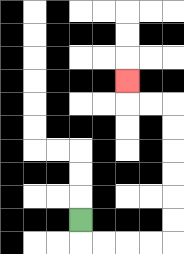{'start': '[3, 9]', 'end': '[5, 3]', 'path_directions': 'D,R,R,R,R,U,U,U,U,U,U,L,L,U', 'path_coordinates': '[[3, 9], [3, 10], [4, 10], [5, 10], [6, 10], [7, 10], [7, 9], [7, 8], [7, 7], [7, 6], [7, 5], [7, 4], [6, 4], [5, 4], [5, 3]]'}